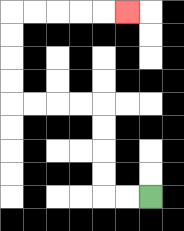{'start': '[6, 8]', 'end': '[5, 0]', 'path_directions': 'L,L,U,U,U,U,L,L,L,L,U,U,U,U,R,R,R,R,R', 'path_coordinates': '[[6, 8], [5, 8], [4, 8], [4, 7], [4, 6], [4, 5], [4, 4], [3, 4], [2, 4], [1, 4], [0, 4], [0, 3], [0, 2], [0, 1], [0, 0], [1, 0], [2, 0], [3, 0], [4, 0], [5, 0]]'}